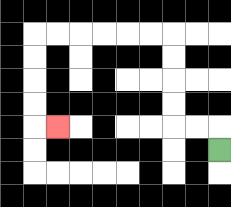{'start': '[9, 6]', 'end': '[2, 5]', 'path_directions': 'U,L,L,U,U,U,U,L,L,L,L,L,L,D,D,D,D,R', 'path_coordinates': '[[9, 6], [9, 5], [8, 5], [7, 5], [7, 4], [7, 3], [7, 2], [7, 1], [6, 1], [5, 1], [4, 1], [3, 1], [2, 1], [1, 1], [1, 2], [1, 3], [1, 4], [1, 5], [2, 5]]'}